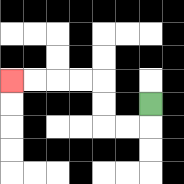{'start': '[6, 4]', 'end': '[0, 3]', 'path_directions': 'D,L,L,U,U,L,L,L,L', 'path_coordinates': '[[6, 4], [6, 5], [5, 5], [4, 5], [4, 4], [4, 3], [3, 3], [2, 3], [1, 3], [0, 3]]'}